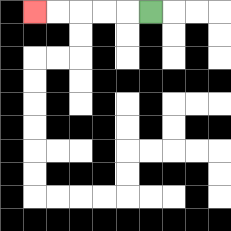{'start': '[6, 0]', 'end': '[1, 0]', 'path_directions': 'L,L,L,L,L', 'path_coordinates': '[[6, 0], [5, 0], [4, 0], [3, 0], [2, 0], [1, 0]]'}